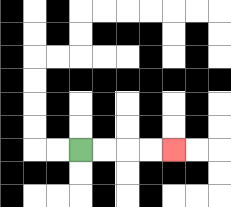{'start': '[3, 6]', 'end': '[7, 6]', 'path_directions': 'R,R,R,R', 'path_coordinates': '[[3, 6], [4, 6], [5, 6], [6, 6], [7, 6]]'}